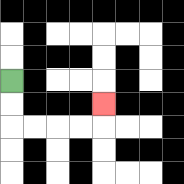{'start': '[0, 3]', 'end': '[4, 4]', 'path_directions': 'D,D,R,R,R,R,U', 'path_coordinates': '[[0, 3], [0, 4], [0, 5], [1, 5], [2, 5], [3, 5], [4, 5], [4, 4]]'}